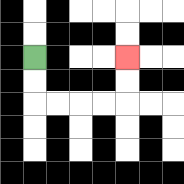{'start': '[1, 2]', 'end': '[5, 2]', 'path_directions': 'D,D,R,R,R,R,U,U', 'path_coordinates': '[[1, 2], [1, 3], [1, 4], [2, 4], [3, 4], [4, 4], [5, 4], [5, 3], [5, 2]]'}